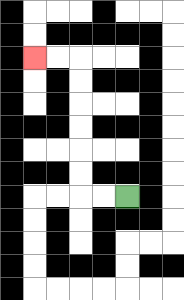{'start': '[5, 8]', 'end': '[1, 2]', 'path_directions': 'L,L,U,U,U,U,U,U,L,L', 'path_coordinates': '[[5, 8], [4, 8], [3, 8], [3, 7], [3, 6], [3, 5], [3, 4], [3, 3], [3, 2], [2, 2], [1, 2]]'}